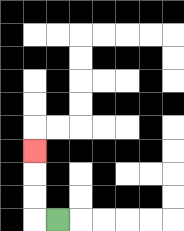{'start': '[2, 9]', 'end': '[1, 6]', 'path_directions': 'L,U,U,U', 'path_coordinates': '[[2, 9], [1, 9], [1, 8], [1, 7], [1, 6]]'}